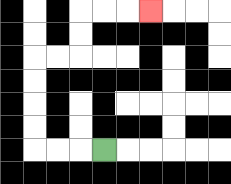{'start': '[4, 6]', 'end': '[6, 0]', 'path_directions': 'L,L,L,U,U,U,U,R,R,U,U,R,R,R', 'path_coordinates': '[[4, 6], [3, 6], [2, 6], [1, 6], [1, 5], [1, 4], [1, 3], [1, 2], [2, 2], [3, 2], [3, 1], [3, 0], [4, 0], [5, 0], [6, 0]]'}